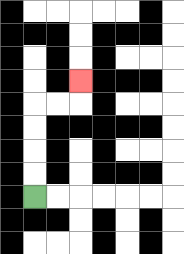{'start': '[1, 8]', 'end': '[3, 3]', 'path_directions': 'U,U,U,U,R,R,U', 'path_coordinates': '[[1, 8], [1, 7], [1, 6], [1, 5], [1, 4], [2, 4], [3, 4], [3, 3]]'}